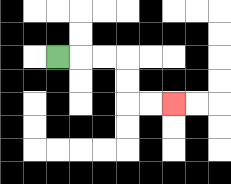{'start': '[2, 2]', 'end': '[7, 4]', 'path_directions': 'R,R,R,D,D,R,R', 'path_coordinates': '[[2, 2], [3, 2], [4, 2], [5, 2], [5, 3], [5, 4], [6, 4], [7, 4]]'}